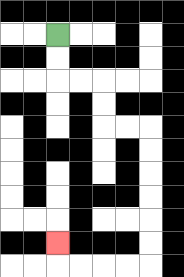{'start': '[2, 1]', 'end': '[2, 10]', 'path_directions': 'D,D,R,R,D,D,R,R,D,D,D,D,D,D,L,L,L,L,U', 'path_coordinates': '[[2, 1], [2, 2], [2, 3], [3, 3], [4, 3], [4, 4], [4, 5], [5, 5], [6, 5], [6, 6], [6, 7], [6, 8], [6, 9], [6, 10], [6, 11], [5, 11], [4, 11], [3, 11], [2, 11], [2, 10]]'}